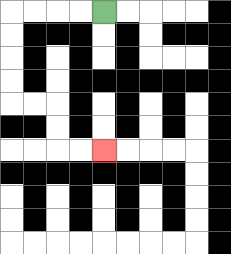{'start': '[4, 0]', 'end': '[4, 6]', 'path_directions': 'L,L,L,L,D,D,D,D,R,R,D,D,R,R', 'path_coordinates': '[[4, 0], [3, 0], [2, 0], [1, 0], [0, 0], [0, 1], [0, 2], [0, 3], [0, 4], [1, 4], [2, 4], [2, 5], [2, 6], [3, 6], [4, 6]]'}